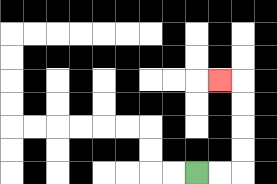{'start': '[8, 7]', 'end': '[9, 3]', 'path_directions': 'R,R,U,U,U,U,L', 'path_coordinates': '[[8, 7], [9, 7], [10, 7], [10, 6], [10, 5], [10, 4], [10, 3], [9, 3]]'}